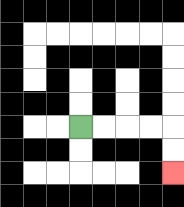{'start': '[3, 5]', 'end': '[7, 7]', 'path_directions': 'R,R,R,R,D,D', 'path_coordinates': '[[3, 5], [4, 5], [5, 5], [6, 5], [7, 5], [7, 6], [7, 7]]'}